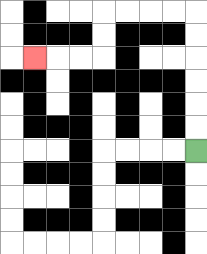{'start': '[8, 6]', 'end': '[1, 2]', 'path_directions': 'U,U,U,U,U,U,L,L,L,L,D,D,L,L,L', 'path_coordinates': '[[8, 6], [8, 5], [8, 4], [8, 3], [8, 2], [8, 1], [8, 0], [7, 0], [6, 0], [5, 0], [4, 0], [4, 1], [4, 2], [3, 2], [2, 2], [1, 2]]'}